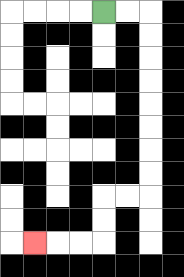{'start': '[4, 0]', 'end': '[1, 10]', 'path_directions': 'R,R,D,D,D,D,D,D,D,D,L,L,D,D,L,L,L', 'path_coordinates': '[[4, 0], [5, 0], [6, 0], [6, 1], [6, 2], [6, 3], [6, 4], [6, 5], [6, 6], [6, 7], [6, 8], [5, 8], [4, 8], [4, 9], [4, 10], [3, 10], [2, 10], [1, 10]]'}